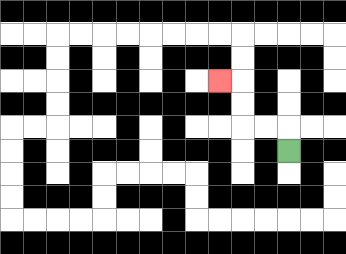{'start': '[12, 6]', 'end': '[9, 3]', 'path_directions': 'U,L,L,U,U,L', 'path_coordinates': '[[12, 6], [12, 5], [11, 5], [10, 5], [10, 4], [10, 3], [9, 3]]'}